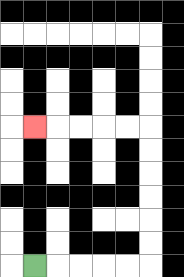{'start': '[1, 11]', 'end': '[1, 5]', 'path_directions': 'R,R,R,R,R,U,U,U,U,U,U,L,L,L,L,L', 'path_coordinates': '[[1, 11], [2, 11], [3, 11], [4, 11], [5, 11], [6, 11], [6, 10], [6, 9], [6, 8], [6, 7], [6, 6], [6, 5], [5, 5], [4, 5], [3, 5], [2, 5], [1, 5]]'}